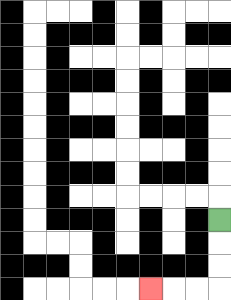{'start': '[9, 9]', 'end': '[6, 12]', 'path_directions': 'D,D,D,L,L,L', 'path_coordinates': '[[9, 9], [9, 10], [9, 11], [9, 12], [8, 12], [7, 12], [6, 12]]'}